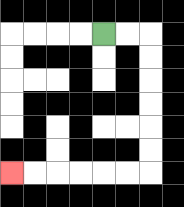{'start': '[4, 1]', 'end': '[0, 7]', 'path_directions': 'R,R,D,D,D,D,D,D,L,L,L,L,L,L', 'path_coordinates': '[[4, 1], [5, 1], [6, 1], [6, 2], [6, 3], [6, 4], [6, 5], [6, 6], [6, 7], [5, 7], [4, 7], [3, 7], [2, 7], [1, 7], [0, 7]]'}